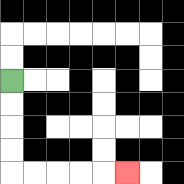{'start': '[0, 3]', 'end': '[5, 7]', 'path_directions': 'D,D,D,D,R,R,R,R,R', 'path_coordinates': '[[0, 3], [0, 4], [0, 5], [0, 6], [0, 7], [1, 7], [2, 7], [3, 7], [4, 7], [5, 7]]'}